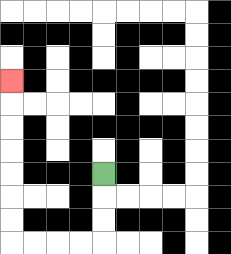{'start': '[4, 7]', 'end': '[0, 3]', 'path_directions': 'D,D,D,L,L,L,L,U,U,U,U,U,U,U', 'path_coordinates': '[[4, 7], [4, 8], [4, 9], [4, 10], [3, 10], [2, 10], [1, 10], [0, 10], [0, 9], [0, 8], [0, 7], [0, 6], [0, 5], [0, 4], [0, 3]]'}